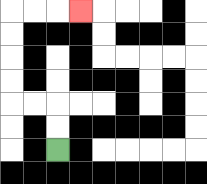{'start': '[2, 6]', 'end': '[3, 0]', 'path_directions': 'U,U,L,L,U,U,U,U,R,R,R', 'path_coordinates': '[[2, 6], [2, 5], [2, 4], [1, 4], [0, 4], [0, 3], [0, 2], [0, 1], [0, 0], [1, 0], [2, 0], [3, 0]]'}